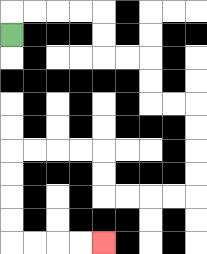{'start': '[0, 1]', 'end': '[4, 10]', 'path_directions': 'U,R,R,R,R,D,D,R,R,D,D,R,R,D,D,D,D,L,L,L,L,U,U,L,L,L,L,D,D,D,D,R,R,R,R', 'path_coordinates': '[[0, 1], [0, 0], [1, 0], [2, 0], [3, 0], [4, 0], [4, 1], [4, 2], [5, 2], [6, 2], [6, 3], [6, 4], [7, 4], [8, 4], [8, 5], [8, 6], [8, 7], [8, 8], [7, 8], [6, 8], [5, 8], [4, 8], [4, 7], [4, 6], [3, 6], [2, 6], [1, 6], [0, 6], [0, 7], [0, 8], [0, 9], [0, 10], [1, 10], [2, 10], [3, 10], [4, 10]]'}